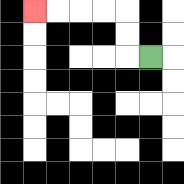{'start': '[6, 2]', 'end': '[1, 0]', 'path_directions': 'L,U,U,L,L,L,L', 'path_coordinates': '[[6, 2], [5, 2], [5, 1], [5, 0], [4, 0], [3, 0], [2, 0], [1, 0]]'}